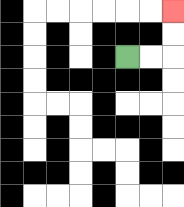{'start': '[5, 2]', 'end': '[7, 0]', 'path_directions': 'R,R,U,U', 'path_coordinates': '[[5, 2], [6, 2], [7, 2], [7, 1], [7, 0]]'}